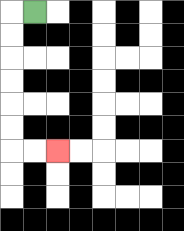{'start': '[1, 0]', 'end': '[2, 6]', 'path_directions': 'L,D,D,D,D,D,D,R,R', 'path_coordinates': '[[1, 0], [0, 0], [0, 1], [0, 2], [0, 3], [0, 4], [0, 5], [0, 6], [1, 6], [2, 6]]'}